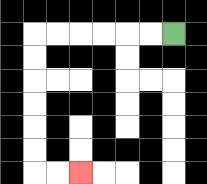{'start': '[7, 1]', 'end': '[3, 7]', 'path_directions': 'L,L,L,L,L,L,D,D,D,D,D,D,R,R', 'path_coordinates': '[[7, 1], [6, 1], [5, 1], [4, 1], [3, 1], [2, 1], [1, 1], [1, 2], [1, 3], [1, 4], [1, 5], [1, 6], [1, 7], [2, 7], [3, 7]]'}